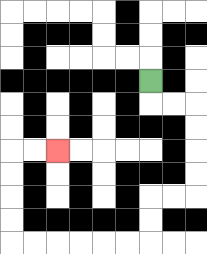{'start': '[6, 3]', 'end': '[2, 6]', 'path_directions': 'D,R,R,D,D,D,D,L,L,D,D,L,L,L,L,L,L,U,U,U,U,R,R', 'path_coordinates': '[[6, 3], [6, 4], [7, 4], [8, 4], [8, 5], [8, 6], [8, 7], [8, 8], [7, 8], [6, 8], [6, 9], [6, 10], [5, 10], [4, 10], [3, 10], [2, 10], [1, 10], [0, 10], [0, 9], [0, 8], [0, 7], [0, 6], [1, 6], [2, 6]]'}